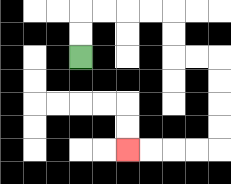{'start': '[3, 2]', 'end': '[5, 6]', 'path_directions': 'U,U,R,R,R,R,D,D,R,R,D,D,D,D,L,L,L,L', 'path_coordinates': '[[3, 2], [3, 1], [3, 0], [4, 0], [5, 0], [6, 0], [7, 0], [7, 1], [7, 2], [8, 2], [9, 2], [9, 3], [9, 4], [9, 5], [9, 6], [8, 6], [7, 6], [6, 6], [5, 6]]'}